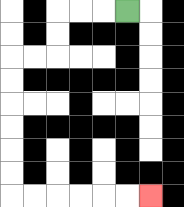{'start': '[5, 0]', 'end': '[6, 8]', 'path_directions': 'L,L,L,D,D,L,L,D,D,D,D,D,D,R,R,R,R,R,R', 'path_coordinates': '[[5, 0], [4, 0], [3, 0], [2, 0], [2, 1], [2, 2], [1, 2], [0, 2], [0, 3], [0, 4], [0, 5], [0, 6], [0, 7], [0, 8], [1, 8], [2, 8], [3, 8], [4, 8], [5, 8], [6, 8]]'}